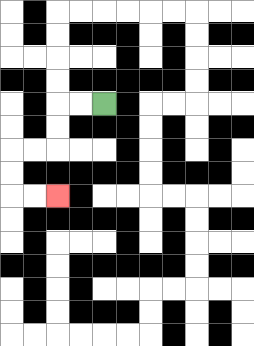{'start': '[4, 4]', 'end': '[2, 8]', 'path_directions': 'L,L,D,D,L,L,D,D,R,R', 'path_coordinates': '[[4, 4], [3, 4], [2, 4], [2, 5], [2, 6], [1, 6], [0, 6], [0, 7], [0, 8], [1, 8], [2, 8]]'}